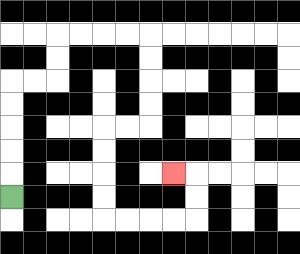{'start': '[0, 8]', 'end': '[7, 7]', 'path_directions': 'U,U,U,U,U,R,R,U,U,R,R,R,R,D,D,D,D,L,L,D,D,D,D,R,R,R,R,U,U,L', 'path_coordinates': '[[0, 8], [0, 7], [0, 6], [0, 5], [0, 4], [0, 3], [1, 3], [2, 3], [2, 2], [2, 1], [3, 1], [4, 1], [5, 1], [6, 1], [6, 2], [6, 3], [6, 4], [6, 5], [5, 5], [4, 5], [4, 6], [4, 7], [4, 8], [4, 9], [5, 9], [6, 9], [7, 9], [8, 9], [8, 8], [8, 7], [7, 7]]'}